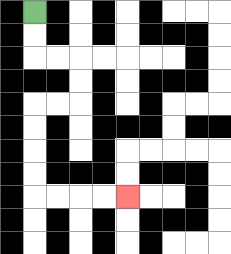{'start': '[1, 0]', 'end': '[5, 8]', 'path_directions': 'D,D,R,R,D,D,L,L,D,D,D,D,R,R,R,R', 'path_coordinates': '[[1, 0], [1, 1], [1, 2], [2, 2], [3, 2], [3, 3], [3, 4], [2, 4], [1, 4], [1, 5], [1, 6], [1, 7], [1, 8], [2, 8], [3, 8], [4, 8], [5, 8]]'}